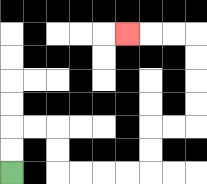{'start': '[0, 7]', 'end': '[5, 1]', 'path_directions': 'U,U,R,R,D,D,R,R,R,R,U,U,R,R,U,U,U,U,L,L,L', 'path_coordinates': '[[0, 7], [0, 6], [0, 5], [1, 5], [2, 5], [2, 6], [2, 7], [3, 7], [4, 7], [5, 7], [6, 7], [6, 6], [6, 5], [7, 5], [8, 5], [8, 4], [8, 3], [8, 2], [8, 1], [7, 1], [6, 1], [5, 1]]'}